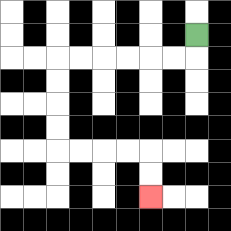{'start': '[8, 1]', 'end': '[6, 8]', 'path_directions': 'D,L,L,L,L,L,L,D,D,D,D,R,R,R,R,D,D', 'path_coordinates': '[[8, 1], [8, 2], [7, 2], [6, 2], [5, 2], [4, 2], [3, 2], [2, 2], [2, 3], [2, 4], [2, 5], [2, 6], [3, 6], [4, 6], [5, 6], [6, 6], [6, 7], [6, 8]]'}